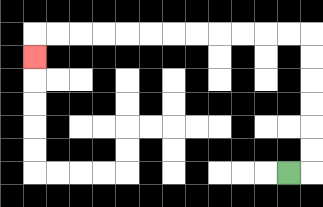{'start': '[12, 7]', 'end': '[1, 2]', 'path_directions': 'R,U,U,U,U,U,U,L,L,L,L,L,L,L,L,L,L,L,L,D', 'path_coordinates': '[[12, 7], [13, 7], [13, 6], [13, 5], [13, 4], [13, 3], [13, 2], [13, 1], [12, 1], [11, 1], [10, 1], [9, 1], [8, 1], [7, 1], [6, 1], [5, 1], [4, 1], [3, 1], [2, 1], [1, 1], [1, 2]]'}